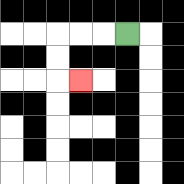{'start': '[5, 1]', 'end': '[3, 3]', 'path_directions': 'L,L,L,D,D,R', 'path_coordinates': '[[5, 1], [4, 1], [3, 1], [2, 1], [2, 2], [2, 3], [3, 3]]'}